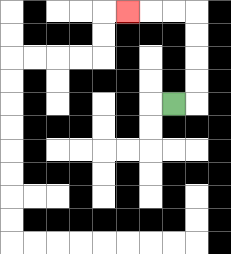{'start': '[7, 4]', 'end': '[5, 0]', 'path_directions': 'R,U,U,U,U,L,L,L', 'path_coordinates': '[[7, 4], [8, 4], [8, 3], [8, 2], [8, 1], [8, 0], [7, 0], [6, 0], [5, 0]]'}